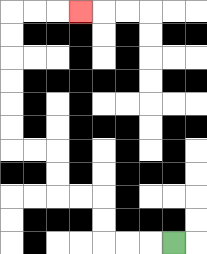{'start': '[7, 10]', 'end': '[3, 0]', 'path_directions': 'L,L,L,U,U,L,L,U,U,L,L,U,U,U,U,U,U,R,R,R', 'path_coordinates': '[[7, 10], [6, 10], [5, 10], [4, 10], [4, 9], [4, 8], [3, 8], [2, 8], [2, 7], [2, 6], [1, 6], [0, 6], [0, 5], [0, 4], [0, 3], [0, 2], [0, 1], [0, 0], [1, 0], [2, 0], [3, 0]]'}